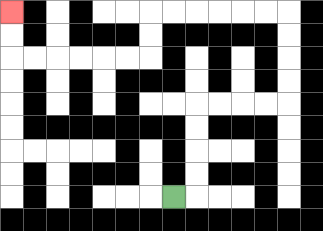{'start': '[7, 8]', 'end': '[0, 0]', 'path_directions': 'R,U,U,U,U,R,R,R,R,U,U,U,U,L,L,L,L,L,L,D,D,L,L,L,L,L,L,U,U', 'path_coordinates': '[[7, 8], [8, 8], [8, 7], [8, 6], [8, 5], [8, 4], [9, 4], [10, 4], [11, 4], [12, 4], [12, 3], [12, 2], [12, 1], [12, 0], [11, 0], [10, 0], [9, 0], [8, 0], [7, 0], [6, 0], [6, 1], [6, 2], [5, 2], [4, 2], [3, 2], [2, 2], [1, 2], [0, 2], [0, 1], [0, 0]]'}